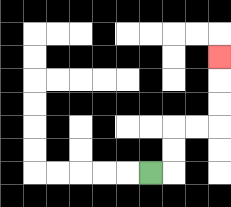{'start': '[6, 7]', 'end': '[9, 2]', 'path_directions': 'R,U,U,R,R,U,U,U', 'path_coordinates': '[[6, 7], [7, 7], [7, 6], [7, 5], [8, 5], [9, 5], [9, 4], [9, 3], [9, 2]]'}